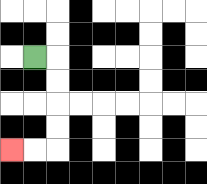{'start': '[1, 2]', 'end': '[0, 6]', 'path_directions': 'R,D,D,D,D,L,L', 'path_coordinates': '[[1, 2], [2, 2], [2, 3], [2, 4], [2, 5], [2, 6], [1, 6], [0, 6]]'}